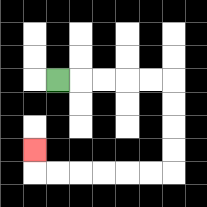{'start': '[2, 3]', 'end': '[1, 6]', 'path_directions': 'R,R,R,R,R,D,D,D,D,L,L,L,L,L,L,U', 'path_coordinates': '[[2, 3], [3, 3], [4, 3], [5, 3], [6, 3], [7, 3], [7, 4], [7, 5], [7, 6], [7, 7], [6, 7], [5, 7], [4, 7], [3, 7], [2, 7], [1, 7], [1, 6]]'}